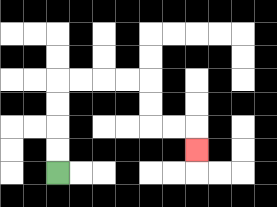{'start': '[2, 7]', 'end': '[8, 6]', 'path_directions': 'U,U,U,U,R,R,R,R,D,D,R,R,D', 'path_coordinates': '[[2, 7], [2, 6], [2, 5], [2, 4], [2, 3], [3, 3], [4, 3], [5, 3], [6, 3], [6, 4], [6, 5], [7, 5], [8, 5], [8, 6]]'}